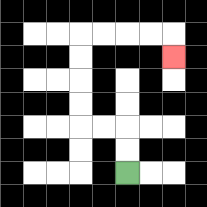{'start': '[5, 7]', 'end': '[7, 2]', 'path_directions': 'U,U,L,L,U,U,U,U,R,R,R,R,D', 'path_coordinates': '[[5, 7], [5, 6], [5, 5], [4, 5], [3, 5], [3, 4], [3, 3], [3, 2], [3, 1], [4, 1], [5, 1], [6, 1], [7, 1], [7, 2]]'}